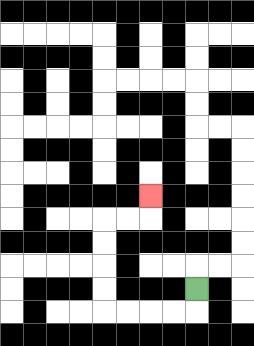{'start': '[8, 12]', 'end': '[6, 8]', 'path_directions': 'D,L,L,L,L,U,U,U,U,R,R,U', 'path_coordinates': '[[8, 12], [8, 13], [7, 13], [6, 13], [5, 13], [4, 13], [4, 12], [4, 11], [4, 10], [4, 9], [5, 9], [6, 9], [6, 8]]'}